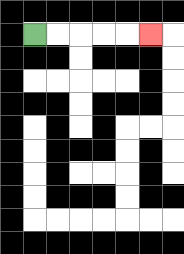{'start': '[1, 1]', 'end': '[6, 1]', 'path_directions': 'R,R,R,R,R', 'path_coordinates': '[[1, 1], [2, 1], [3, 1], [4, 1], [5, 1], [6, 1]]'}